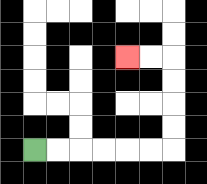{'start': '[1, 6]', 'end': '[5, 2]', 'path_directions': 'R,R,R,R,R,R,U,U,U,U,L,L', 'path_coordinates': '[[1, 6], [2, 6], [3, 6], [4, 6], [5, 6], [6, 6], [7, 6], [7, 5], [7, 4], [7, 3], [7, 2], [6, 2], [5, 2]]'}